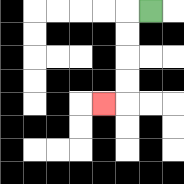{'start': '[6, 0]', 'end': '[4, 4]', 'path_directions': 'L,D,D,D,D,L', 'path_coordinates': '[[6, 0], [5, 0], [5, 1], [5, 2], [5, 3], [5, 4], [4, 4]]'}